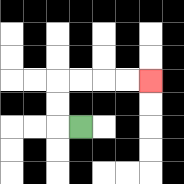{'start': '[3, 5]', 'end': '[6, 3]', 'path_directions': 'L,U,U,R,R,R,R', 'path_coordinates': '[[3, 5], [2, 5], [2, 4], [2, 3], [3, 3], [4, 3], [5, 3], [6, 3]]'}